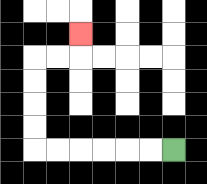{'start': '[7, 6]', 'end': '[3, 1]', 'path_directions': 'L,L,L,L,L,L,U,U,U,U,R,R,U', 'path_coordinates': '[[7, 6], [6, 6], [5, 6], [4, 6], [3, 6], [2, 6], [1, 6], [1, 5], [1, 4], [1, 3], [1, 2], [2, 2], [3, 2], [3, 1]]'}